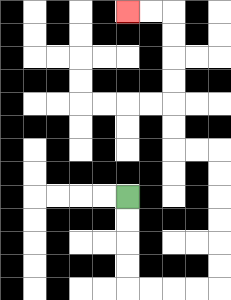{'start': '[5, 8]', 'end': '[5, 0]', 'path_directions': 'D,D,D,D,R,R,R,R,U,U,U,U,U,U,L,L,U,U,U,U,U,U,L,L', 'path_coordinates': '[[5, 8], [5, 9], [5, 10], [5, 11], [5, 12], [6, 12], [7, 12], [8, 12], [9, 12], [9, 11], [9, 10], [9, 9], [9, 8], [9, 7], [9, 6], [8, 6], [7, 6], [7, 5], [7, 4], [7, 3], [7, 2], [7, 1], [7, 0], [6, 0], [5, 0]]'}